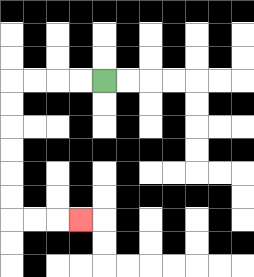{'start': '[4, 3]', 'end': '[3, 9]', 'path_directions': 'L,L,L,L,D,D,D,D,D,D,R,R,R', 'path_coordinates': '[[4, 3], [3, 3], [2, 3], [1, 3], [0, 3], [0, 4], [0, 5], [0, 6], [0, 7], [0, 8], [0, 9], [1, 9], [2, 9], [3, 9]]'}